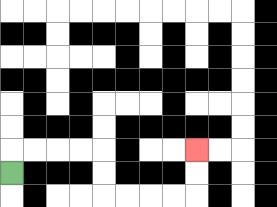{'start': '[0, 7]', 'end': '[8, 6]', 'path_directions': 'U,R,R,R,R,D,D,R,R,R,R,U,U', 'path_coordinates': '[[0, 7], [0, 6], [1, 6], [2, 6], [3, 6], [4, 6], [4, 7], [4, 8], [5, 8], [6, 8], [7, 8], [8, 8], [8, 7], [8, 6]]'}